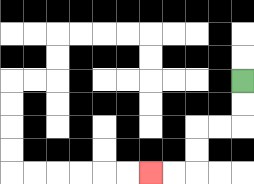{'start': '[10, 3]', 'end': '[6, 7]', 'path_directions': 'D,D,L,L,D,D,L,L', 'path_coordinates': '[[10, 3], [10, 4], [10, 5], [9, 5], [8, 5], [8, 6], [8, 7], [7, 7], [6, 7]]'}